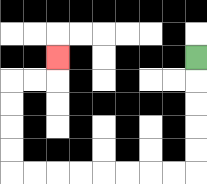{'start': '[8, 2]', 'end': '[2, 2]', 'path_directions': 'D,D,D,D,D,L,L,L,L,L,L,L,L,U,U,U,U,R,R,U', 'path_coordinates': '[[8, 2], [8, 3], [8, 4], [8, 5], [8, 6], [8, 7], [7, 7], [6, 7], [5, 7], [4, 7], [3, 7], [2, 7], [1, 7], [0, 7], [0, 6], [0, 5], [0, 4], [0, 3], [1, 3], [2, 3], [2, 2]]'}